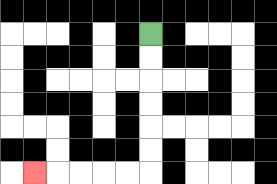{'start': '[6, 1]', 'end': '[1, 7]', 'path_directions': 'D,D,D,D,D,D,L,L,L,L,L', 'path_coordinates': '[[6, 1], [6, 2], [6, 3], [6, 4], [6, 5], [6, 6], [6, 7], [5, 7], [4, 7], [3, 7], [2, 7], [1, 7]]'}